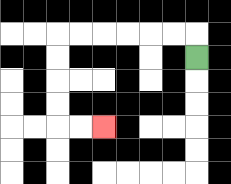{'start': '[8, 2]', 'end': '[4, 5]', 'path_directions': 'U,L,L,L,L,L,L,D,D,D,D,R,R', 'path_coordinates': '[[8, 2], [8, 1], [7, 1], [6, 1], [5, 1], [4, 1], [3, 1], [2, 1], [2, 2], [2, 3], [2, 4], [2, 5], [3, 5], [4, 5]]'}